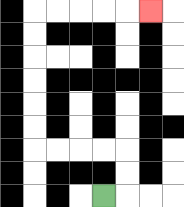{'start': '[4, 8]', 'end': '[6, 0]', 'path_directions': 'R,U,U,L,L,L,L,U,U,U,U,U,U,R,R,R,R,R', 'path_coordinates': '[[4, 8], [5, 8], [5, 7], [5, 6], [4, 6], [3, 6], [2, 6], [1, 6], [1, 5], [1, 4], [1, 3], [1, 2], [1, 1], [1, 0], [2, 0], [3, 0], [4, 0], [5, 0], [6, 0]]'}